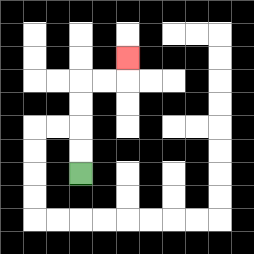{'start': '[3, 7]', 'end': '[5, 2]', 'path_directions': 'U,U,U,U,R,R,U', 'path_coordinates': '[[3, 7], [3, 6], [3, 5], [3, 4], [3, 3], [4, 3], [5, 3], [5, 2]]'}